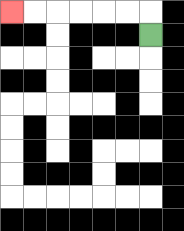{'start': '[6, 1]', 'end': '[0, 0]', 'path_directions': 'U,L,L,L,L,L,L', 'path_coordinates': '[[6, 1], [6, 0], [5, 0], [4, 0], [3, 0], [2, 0], [1, 0], [0, 0]]'}